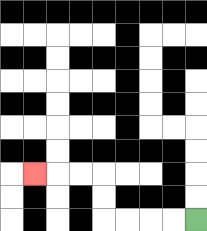{'start': '[8, 9]', 'end': '[1, 7]', 'path_directions': 'L,L,L,L,U,U,L,L,L', 'path_coordinates': '[[8, 9], [7, 9], [6, 9], [5, 9], [4, 9], [4, 8], [4, 7], [3, 7], [2, 7], [1, 7]]'}